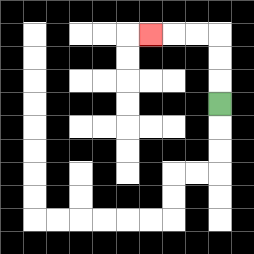{'start': '[9, 4]', 'end': '[6, 1]', 'path_directions': 'U,U,U,L,L,L', 'path_coordinates': '[[9, 4], [9, 3], [9, 2], [9, 1], [8, 1], [7, 1], [6, 1]]'}